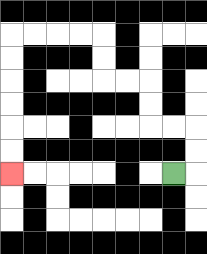{'start': '[7, 7]', 'end': '[0, 7]', 'path_directions': 'R,U,U,L,L,U,U,L,L,U,U,L,L,L,L,D,D,D,D,D,D', 'path_coordinates': '[[7, 7], [8, 7], [8, 6], [8, 5], [7, 5], [6, 5], [6, 4], [6, 3], [5, 3], [4, 3], [4, 2], [4, 1], [3, 1], [2, 1], [1, 1], [0, 1], [0, 2], [0, 3], [0, 4], [0, 5], [0, 6], [0, 7]]'}